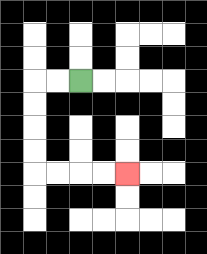{'start': '[3, 3]', 'end': '[5, 7]', 'path_directions': 'L,L,D,D,D,D,R,R,R,R', 'path_coordinates': '[[3, 3], [2, 3], [1, 3], [1, 4], [1, 5], [1, 6], [1, 7], [2, 7], [3, 7], [4, 7], [5, 7]]'}